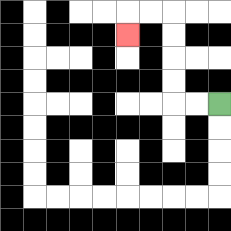{'start': '[9, 4]', 'end': '[5, 1]', 'path_directions': 'L,L,U,U,U,U,L,L,D', 'path_coordinates': '[[9, 4], [8, 4], [7, 4], [7, 3], [7, 2], [7, 1], [7, 0], [6, 0], [5, 0], [5, 1]]'}